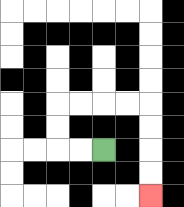{'start': '[4, 6]', 'end': '[6, 8]', 'path_directions': 'L,L,U,U,R,R,R,R,D,D,D,D', 'path_coordinates': '[[4, 6], [3, 6], [2, 6], [2, 5], [2, 4], [3, 4], [4, 4], [5, 4], [6, 4], [6, 5], [6, 6], [6, 7], [6, 8]]'}